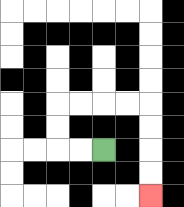{'start': '[4, 6]', 'end': '[6, 8]', 'path_directions': 'L,L,U,U,R,R,R,R,D,D,D,D', 'path_coordinates': '[[4, 6], [3, 6], [2, 6], [2, 5], [2, 4], [3, 4], [4, 4], [5, 4], [6, 4], [6, 5], [6, 6], [6, 7], [6, 8]]'}